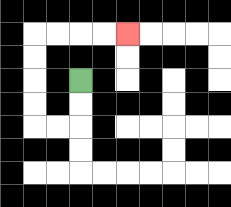{'start': '[3, 3]', 'end': '[5, 1]', 'path_directions': 'D,D,L,L,U,U,U,U,R,R,R,R', 'path_coordinates': '[[3, 3], [3, 4], [3, 5], [2, 5], [1, 5], [1, 4], [1, 3], [1, 2], [1, 1], [2, 1], [3, 1], [4, 1], [5, 1]]'}